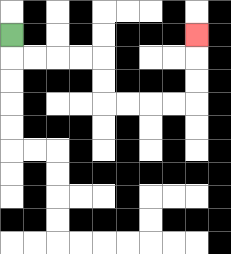{'start': '[0, 1]', 'end': '[8, 1]', 'path_directions': 'D,R,R,R,R,D,D,R,R,R,R,U,U,U', 'path_coordinates': '[[0, 1], [0, 2], [1, 2], [2, 2], [3, 2], [4, 2], [4, 3], [4, 4], [5, 4], [6, 4], [7, 4], [8, 4], [8, 3], [8, 2], [8, 1]]'}